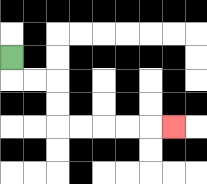{'start': '[0, 2]', 'end': '[7, 5]', 'path_directions': 'D,R,R,D,D,R,R,R,R,R', 'path_coordinates': '[[0, 2], [0, 3], [1, 3], [2, 3], [2, 4], [2, 5], [3, 5], [4, 5], [5, 5], [6, 5], [7, 5]]'}